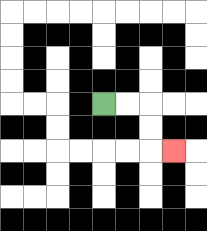{'start': '[4, 4]', 'end': '[7, 6]', 'path_directions': 'R,R,D,D,R', 'path_coordinates': '[[4, 4], [5, 4], [6, 4], [6, 5], [6, 6], [7, 6]]'}